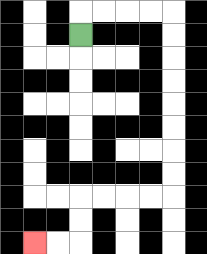{'start': '[3, 1]', 'end': '[1, 10]', 'path_directions': 'U,R,R,R,R,D,D,D,D,D,D,D,D,L,L,L,L,D,D,L,L', 'path_coordinates': '[[3, 1], [3, 0], [4, 0], [5, 0], [6, 0], [7, 0], [7, 1], [7, 2], [7, 3], [7, 4], [7, 5], [7, 6], [7, 7], [7, 8], [6, 8], [5, 8], [4, 8], [3, 8], [3, 9], [3, 10], [2, 10], [1, 10]]'}